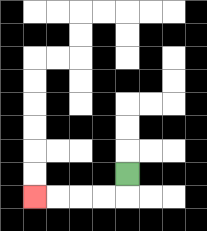{'start': '[5, 7]', 'end': '[1, 8]', 'path_directions': 'D,L,L,L,L', 'path_coordinates': '[[5, 7], [5, 8], [4, 8], [3, 8], [2, 8], [1, 8]]'}